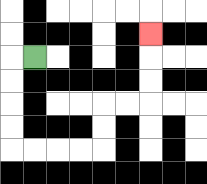{'start': '[1, 2]', 'end': '[6, 1]', 'path_directions': 'L,D,D,D,D,R,R,R,R,U,U,R,R,U,U,U', 'path_coordinates': '[[1, 2], [0, 2], [0, 3], [0, 4], [0, 5], [0, 6], [1, 6], [2, 6], [3, 6], [4, 6], [4, 5], [4, 4], [5, 4], [6, 4], [6, 3], [6, 2], [6, 1]]'}